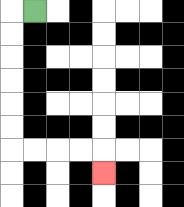{'start': '[1, 0]', 'end': '[4, 7]', 'path_directions': 'L,D,D,D,D,D,D,R,R,R,R,D', 'path_coordinates': '[[1, 0], [0, 0], [0, 1], [0, 2], [0, 3], [0, 4], [0, 5], [0, 6], [1, 6], [2, 6], [3, 6], [4, 6], [4, 7]]'}